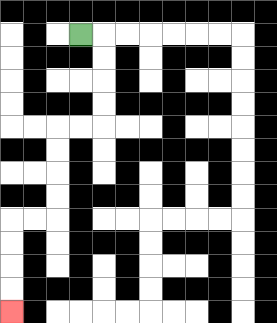{'start': '[3, 1]', 'end': '[0, 13]', 'path_directions': 'R,D,D,D,D,L,L,D,D,D,D,L,L,D,D,D,D', 'path_coordinates': '[[3, 1], [4, 1], [4, 2], [4, 3], [4, 4], [4, 5], [3, 5], [2, 5], [2, 6], [2, 7], [2, 8], [2, 9], [1, 9], [0, 9], [0, 10], [0, 11], [0, 12], [0, 13]]'}